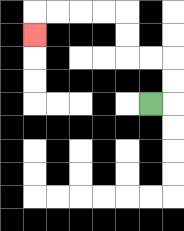{'start': '[6, 4]', 'end': '[1, 1]', 'path_directions': 'R,U,U,L,L,U,U,L,L,L,L,D', 'path_coordinates': '[[6, 4], [7, 4], [7, 3], [7, 2], [6, 2], [5, 2], [5, 1], [5, 0], [4, 0], [3, 0], [2, 0], [1, 0], [1, 1]]'}